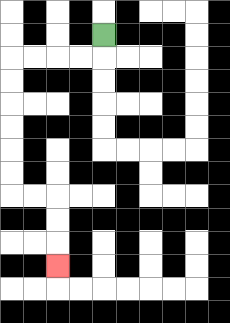{'start': '[4, 1]', 'end': '[2, 11]', 'path_directions': 'D,L,L,L,L,D,D,D,D,D,D,R,R,D,D,D', 'path_coordinates': '[[4, 1], [4, 2], [3, 2], [2, 2], [1, 2], [0, 2], [0, 3], [0, 4], [0, 5], [0, 6], [0, 7], [0, 8], [1, 8], [2, 8], [2, 9], [2, 10], [2, 11]]'}